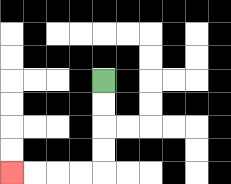{'start': '[4, 3]', 'end': '[0, 7]', 'path_directions': 'D,D,D,D,L,L,L,L', 'path_coordinates': '[[4, 3], [4, 4], [4, 5], [4, 6], [4, 7], [3, 7], [2, 7], [1, 7], [0, 7]]'}